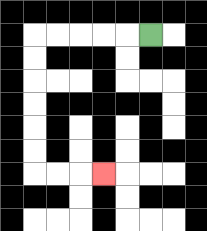{'start': '[6, 1]', 'end': '[4, 7]', 'path_directions': 'L,L,L,L,L,D,D,D,D,D,D,R,R,R', 'path_coordinates': '[[6, 1], [5, 1], [4, 1], [3, 1], [2, 1], [1, 1], [1, 2], [1, 3], [1, 4], [1, 5], [1, 6], [1, 7], [2, 7], [3, 7], [4, 7]]'}